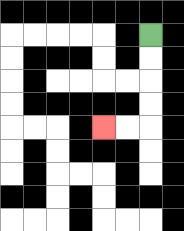{'start': '[6, 1]', 'end': '[4, 5]', 'path_directions': 'D,D,D,D,L,L', 'path_coordinates': '[[6, 1], [6, 2], [6, 3], [6, 4], [6, 5], [5, 5], [4, 5]]'}